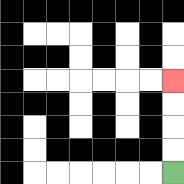{'start': '[7, 7]', 'end': '[7, 3]', 'path_directions': 'U,U,U,U', 'path_coordinates': '[[7, 7], [7, 6], [7, 5], [7, 4], [7, 3]]'}